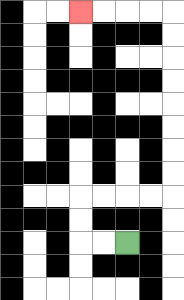{'start': '[5, 10]', 'end': '[3, 0]', 'path_directions': 'L,L,U,U,R,R,R,R,U,U,U,U,U,U,U,U,L,L,L,L', 'path_coordinates': '[[5, 10], [4, 10], [3, 10], [3, 9], [3, 8], [4, 8], [5, 8], [6, 8], [7, 8], [7, 7], [7, 6], [7, 5], [7, 4], [7, 3], [7, 2], [7, 1], [7, 0], [6, 0], [5, 0], [4, 0], [3, 0]]'}